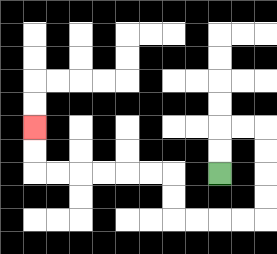{'start': '[9, 7]', 'end': '[1, 5]', 'path_directions': 'U,U,R,R,D,D,D,D,L,L,L,L,U,U,L,L,L,L,L,L,U,U', 'path_coordinates': '[[9, 7], [9, 6], [9, 5], [10, 5], [11, 5], [11, 6], [11, 7], [11, 8], [11, 9], [10, 9], [9, 9], [8, 9], [7, 9], [7, 8], [7, 7], [6, 7], [5, 7], [4, 7], [3, 7], [2, 7], [1, 7], [1, 6], [1, 5]]'}